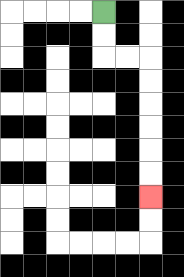{'start': '[4, 0]', 'end': '[6, 8]', 'path_directions': 'D,D,R,R,D,D,D,D,D,D', 'path_coordinates': '[[4, 0], [4, 1], [4, 2], [5, 2], [6, 2], [6, 3], [6, 4], [6, 5], [6, 6], [6, 7], [6, 8]]'}